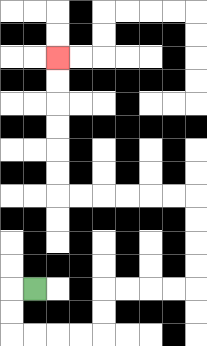{'start': '[1, 12]', 'end': '[2, 2]', 'path_directions': 'L,D,D,R,R,R,R,U,U,R,R,R,R,U,U,U,U,L,L,L,L,L,L,U,U,U,U,U,U', 'path_coordinates': '[[1, 12], [0, 12], [0, 13], [0, 14], [1, 14], [2, 14], [3, 14], [4, 14], [4, 13], [4, 12], [5, 12], [6, 12], [7, 12], [8, 12], [8, 11], [8, 10], [8, 9], [8, 8], [7, 8], [6, 8], [5, 8], [4, 8], [3, 8], [2, 8], [2, 7], [2, 6], [2, 5], [2, 4], [2, 3], [2, 2]]'}